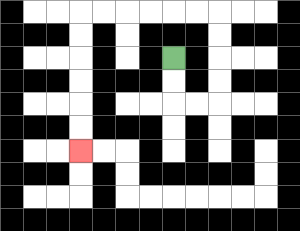{'start': '[7, 2]', 'end': '[3, 6]', 'path_directions': 'D,D,R,R,U,U,U,U,L,L,L,L,L,L,D,D,D,D,D,D', 'path_coordinates': '[[7, 2], [7, 3], [7, 4], [8, 4], [9, 4], [9, 3], [9, 2], [9, 1], [9, 0], [8, 0], [7, 0], [6, 0], [5, 0], [4, 0], [3, 0], [3, 1], [3, 2], [3, 3], [3, 4], [3, 5], [3, 6]]'}